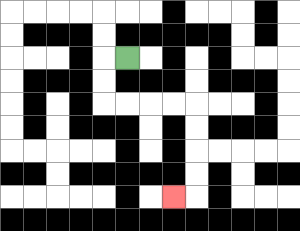{'start': '[5, 2]', 'end': '[7, 8]', 'path_directions': 'L,D,D,R,R,R,R,D,D,D,D,L', 'path_coordinates': '[[5, 2], [4, 2], [4, 3], [4, 4], [5, 4], [6, 4], [7, 4], [8, 4], [8, 5], [8, 6], [8, 7], [8, 8], [7, 8]]'}